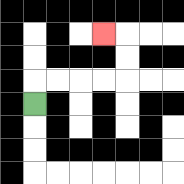{'start': '[1, 4]', 'end': '[4, 1]', 'path_directions': 'U,R,R,R,R,U,U,L', 'path_coordinates': '[[1, 4], [1, 3], [2, 3], [3, 3], [4, 3], [5, 3], [5, 2], [5, 1], [4, 1]]'}